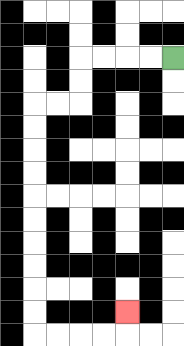{'start': '[7, 2]', 'end': '[5, 13]', 'path_directions': 'L,L,L,L,D,D,L,L,D,D,D,D,D,D,D,D,D,D,R,R,R,R,U', 'path_coordinates': '[[7, 2], [6, 2], [5, 2], [4, 2], [3, 2], [3, 3], [3, 4], [2, 4], [1, 4], [1, 5], [1, 6], [1, 7], [1, 8], [1, 9], [1, 10], [1, 11], [1, 12], [1, 13], [1, 14], [2, 14], [3, 14], [4, 14], [5, 14], [5, 13]]'}